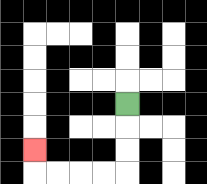{'start': '[5, 4]', 'end': '[1, 6]', 'path_directions': 'D,D,D,L,L,L,L,U', 'path_coordinates': '[[5, 4], [5, 5], [5, 6], [5, 7], [4, 7], [3, 7], [2, 7], [1, 7], [1, 6]]'}